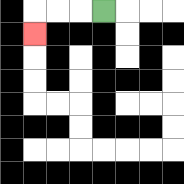{'start': '[4, 0]', 'end': '[1, 1]', 'path_directions': 'L,L,L,D', 'path_coordinates': '[[4, 0], [3, 0], [2, 0], [1, 0], [1, 1]]'}